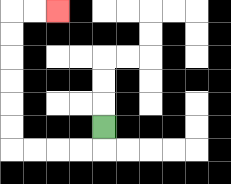{'start': '[4, 5]', 'end': '[2, 0]', 'path_directions': 'D,L,L,L,L,U,U,U,U,U,U,R,R', 'path_coordinates': '[[4, 5], [4, 6], [3, 6], [2, 6], [1, 6], [0, 6], [0, 5], [0, 4], [0, 3], [0, 2], [0, 1], [0, 0], [1, 0], [2, 0]]'}